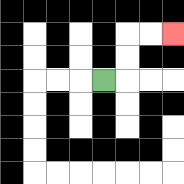{'start': '[4, 3]', 'end': '[7, 1]', 'path_directions': 'R,U,U,R,R', 'path_coordinates': '[[4, 3], [5, 3], [5, 2], [5, 1], [6, 1], [7, 1]]'}